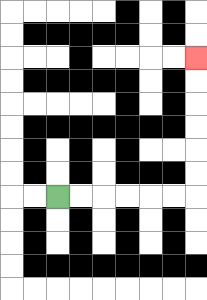{'start': '[2, 8]', 'end': '[8, 2]', 'path_directions': 'R,R,R,R,R,R,U,U,U,U,U,U', 'path_coordinates': '[[2, 8], [3, 8], [4, 8], [5, 8], [6, 8], [7, 8], [8, 8], [8, 7], [8, 6], [8, 5], [8, 4], [8, 3], [8, 2]]'}